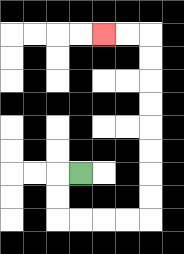{'start': '[3, 7]', 'end': '[4, 1]', 'path_directions': 'L,D,D,R,R,R,R,U,U,U,U,U,U,U,U,L,L', 'path_coordinates': '[[3, 7], [2, 7], [2, 8], [2, 9], [3, 9], [4, 9], [5, 9], [6, 9], [6, 8], [6, 7], [6, 6], [6, 5], [6, 4], [6, 3], [6, 2], [6, 1], [5, 1], [4, 1]]'}